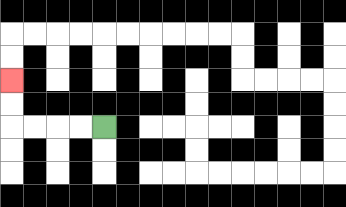{'start': '[4, 5]', 'end': '[0, 3]', 'path_directions': 'L,L,L,L,U,U', 'path_coordinates': '[[4, 5], [3, 5], [2, 5], [1, 5], [0, 5], [0, 4], [0, 3]]'}